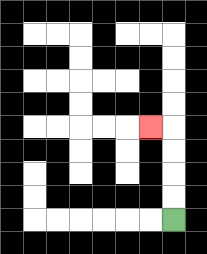{'start': '[7, 9]', 'end': '[6, 5]', 'path_directions': 'U,U,U,U,L', 'path_coordinates': '[[7, 9], [7, 8], [7, 7], [7, 6], [7, 5], [6, 5]]'}